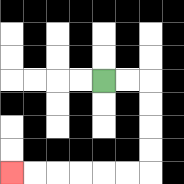{'start': '[4, 3]', 'end': '[0, 7]', 'path_directions': 'R,R,D,D,D,D,L,L,L,L,L,L', 'path_coordinates': '[[4, 3], [5, 3], [6, 3], [6, 4], [6, 5], [6, 6], [6, 7], [5, 7], [4, 7], [3, 7], [2, 7], [1, 7], [0, 7]]'}